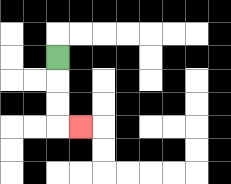{'start': '[2, 2]', 'end': '[3, 5]', 'path_directions': 'D,D,D,R', 'path_coordinates': '[[2, 2], [2, 3], [2, 4], [2, 5], [3, 5]]'}